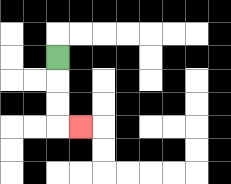{'start': '[2, 2]', 'end': '[3, 5]', 'path_directions': 'D,D,D,R', 'path_coordinates': '[[2, 2], [2, 3], [2, 4], [2, 5], [3, 5]]'}